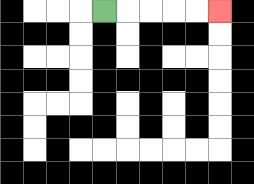{'start': '[4, 0]', 'end': '[9, 0]', 'path_directions': 'R,R,R,R,R', 'path_coordinates': '[[4, 0], [5, 0], [6, 0], [7, 0], [8, 0], [9, 0]]'}